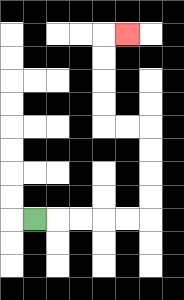{'start': '[1, 9]', 'end': '[5, 1]', 'path_directions': 'R,R,R,R,R,U,U,U,U,L,L,U,U,U,U,R', 'path_coordinates': '[[1, 9], [2, 9], [3, 9], [4, 9], [5, 9], [6, 9], [6, 8], [6, 7], [6, 6], [6, 5], [5, 5], [4, 5], [4, 4], [4, 3], [4, 2], [4, 1], [5, 1]]'}